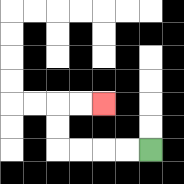{'start': '[6, 6]', 'end': '[4, 4]', 'path_directions': 'L,L,L,L,U,U,R,R', 'path_coordinates': '[[6, 6], [5, 6], [4, 6], [3, 6], [2, 6], [2, 5], [2, 4], [3, 4], [4, 4]]'}